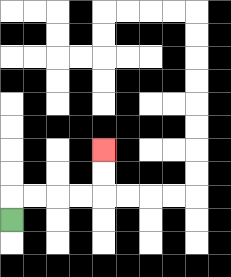{'start': '[0, 9]', 'end': '[4, 6]', 'path_directions': 'U,R,R,R,R,U,U', 'path_coordinates': '[[0, 9], [0, 8], [1, 8], [2, 8], [3, 8], [4, 8], [4, 7], [4, 6]]'}